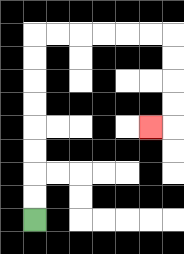{'start': '[1, 9]', 'end': '[6, 5]', 'path_directions': 'U,U,U,U,U,U,U,U,R,R,R,R,R,R,D,D,D,D,L', 'path_coordinates': '[[1, 9], [1, 8], [1, 7], [1, 6], [1, 5], [1, 4], [1, 3], [1, 2], [1, 1], [2, 1], [3, 1], [4, 1], [5, 1], [6, 1], [7, 1], [7, 2], [7, 3], [7, 4], [7, 5], [6, 5]]'}